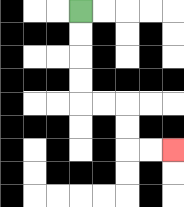{'start': '[3, 0]', 'end': '[7, 6]', 'path_directions': 'D,D,D,D,R,R,D,D,R,R', 'path_coordinates': '[[3, 0], [3, 1], [3, 2], [3, 3], [3, 4], [4, 4], [5, 4], [5, 5], [5, 6], [6, 6], [7, 6]]'}